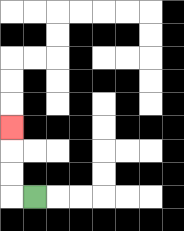{'start': '[1, 8]', 'end': '[0, 5]', 'path_directions': 'L,U,U,U', 'path_coordinates': '[[1, 8], [0, 8], [0, 7], [0, 6], [0, 5]]'}